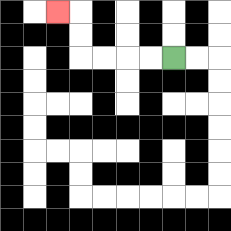{'start': '[7, 2]', 'end': '[2, 0]', 'path_directions': 'L,L,L,L,U,U,L', 'path_coordinates': '[[7, 2], [6, 2], [5, 2], [4, 2], [3, 2], [3, 1], [3, 0], [2, 0]]'}